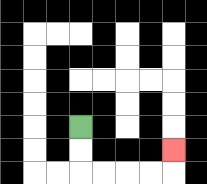{'start': '[3, 5]', 'end': '[7, 6]', 'path_directions': 'D,D,R,R,R,R,U', 'path_coordinates': '[[3, 5], [3, 6], [3, 7], [4, 7], [5, 7], [6, 7], [7, 7], [7, 6]]'}